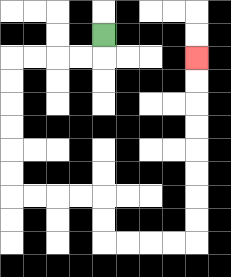{'start': '[4, 1]', 'end': '[8, 2]', 'path_directions': 'D,L,L,L,L,D,D,D,D,D,D,R,R,R,R,D,D,R,R,R,R,U,U,U,U,U,U,U,U', 'path_coordinates': '[[4, 1], [4, 2], [3, 2], [2, 2], [1, 2], [0, 2], [0, 3], [0, 4], [0, 5], [0, 6], [0, 7], [0, 8], [1, 8], [2, 8], [3, 8], [4, 8], [4, 9], [4, 10], [5, 10], [6, 10], [7, 10], [8, 10], [8, 9], [8, 8], [8, 7], [8, 6], [8, 5], [8, 4], [8, 3], [8, 2]]'}